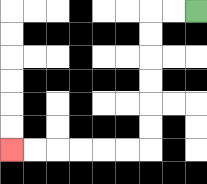{'start': '[8, 0]', 'end': '[0, 6]', 'path_directions': 'L,L,D,D,D,D,D,D,L,L,L,L,L,L', 'path_coordinates': '[[8, 0], [7, 0], [6, 0], [6, 1], [6, 2], [6, 3], [6, 4], [6, 5], [6, 6], [5, 6], [4, 6], [3, 6], [2, 6], [1, 6], [0, 6]]'}